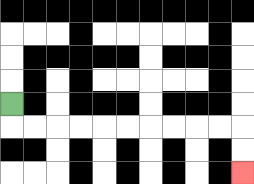{'start': '[0, 4]', 'end': '[10, 7]', 'path_directions': 'D,R,R,R,R,R,R,R,R,R,R,D,D', 'path_coordinates': '[[0, 4], [0, 5], [1, 5], [2, 5], [3, 5], [4, 5], [5, 5], [6, 5], [7, 5], [8, 5], [9, 5], [10, 5], [10, 6], [10, 7]]'}